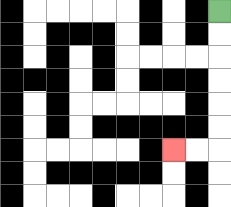{'start': '[9, 0]', 'end': '[7, 6]', 'path_directions': 'D,D,D,D,D,D,L,L', 'path_coordinates': '[[9, 0], [9, 1], [9, 2], [9, 3], [9, 4], [9, 5], [9, 6], [8, 6], [7, 6]]'}